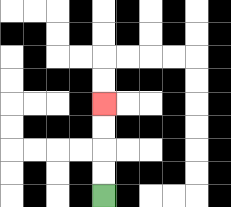{'start': '[4, 8]', 'end': '[4, 4]', 'path_directions': 'U,U,U,U', 'path_coordinates': '[[4, 8], [4, 7], [4, 6], [4, 5], [4, 4]]'}